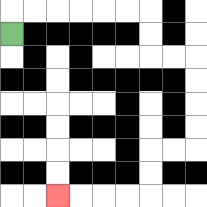{'start': '[0, 1]', 'end': '[2, 8]', 'path_directions': 'U,R,R,R,R,R,R,D,D,R,R,D,D,D,D,L,L,D,D,L,L,L,L', 'path_coordinates': '[[0, 1], [0, 0], [1, 0], [2, 0], [3, 0], [4, 0], [5, 0], [6, 0], [6, 1], [6, 2], [7, 2], [8, 2], [8, 3], [8, 4], [8, 5], [8, 6], [7, 6], [6, 6], [6, 7], [6, 8], [5, 8], [4, 8], [3, 8], [2, 8]]'}